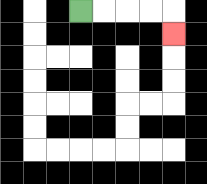{'start': '[3, 0]', 'end': '[7, 1]', 'path_directions': 'R,R,R,R,D', 'path_coordinates': '[[3, 0], [4, 0], [5, 0], [6, 0], [7, 0], [7, 1]]'}